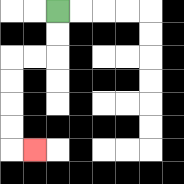{'start': '[2, 0]', 'end': '[1, 6]', 'path_directions': 'D,D,L,L,D,D,D,D,R', 'path_coordinates': '[[2, 0], [2, 1], [2, 2], [1, 2], [0, 2], [0, 3], [0, 4], [0, 5], [0, 6], [1, 6]]'}